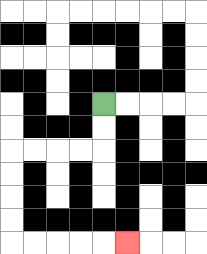{'start': '[4, 4]', 'end': '[5, 10]', 'path_directions': 'D,D,L,L,L,L,D,D,D,D,R,R,R,R,R', 'path_coordinates': '[[4, 4], [4, 5], [4, 6], [3, 6], [2, 6], [1, 6], [0, 6], [0, 7], [0, 8], [0, 9], [0, 10], [1, 10], [2, 10], [3, 10], [4, 10], [5, 10]]'}